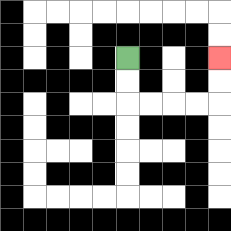{'start': '[5, 2]', 'end': '[9, 2]', 'path_directions': 'D,D,R,R,R,R,U,U', 'path_coordinates': '[[5, 2], [5, 3], [5, 4], [6, 4], [7, 4], [8, 4], [9, 4], [9, 3], [9, 2]]'}